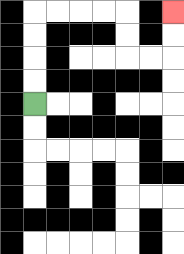{'start': '[1, 4]', 'end': '[7, 0]', 'path_directions': 'U,U,U,U,R,R,R,R,D,D,R,R,U,U', 'path_coordinates': '[[1, 4], [1, 3], [1, 2], [1, 1], [1, 0], [2, 0], [3, 0], [4, 0], [5, 0], [5, 1], [5, 2], [6, 2], [7, 2], [7, 1], [7, 0]]'}